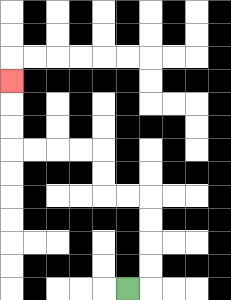{'start': '[5, 12]', 'end': '[0, 3]', 'path_directions': 'R,U,U,U,U,L,L,U,U,L,L,L,L,U,U,U', 'path_coordinates': '[[5, 12], [6, 12], [6, 11], [6, 10], [6, 9], [6, 8], [5, 8], [4, 8], [4, 7], [4, 6], [3, 6], [2, 6], [1, 6], [0, 6], [0, 5], [0, 4], [0, 3]]'}